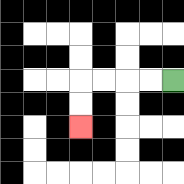{'start': '[7, 3]', 'end': '[3, 5]', 'path_directions': 'L,L,L,L,D,D', 'path_coordinates': '[[7, 3], [6, 3], [5, 3], [4, 3], [3, 3], [3, 4], [3, 5]]'}